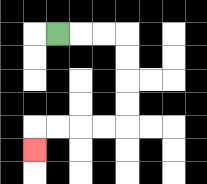{'start': '[2, 1]', 'end': '[1, 6]', 'path_directions': 'R,R,R,D,D,D,D,L,L,L,L,D', 'path_coordinates': '[[2, 1], [3, 1], [4, 1], [5, 1], [5, 2], [5, 3], [5, 4], [5, 5], [4, 5], [3, 5], [2, 5], [1, 5], [1, 6]]'}